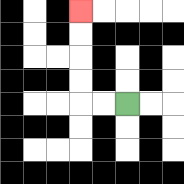{'start': '[5, 4]', 'end': '[3, 0]', 'path_directions': 'L,L,U,U,U,U', 'path_coordinates': '[[5, 4], [4, 4], [3, 4], [3, 3], [3, 2], [3, 1], [3, 0]]'}